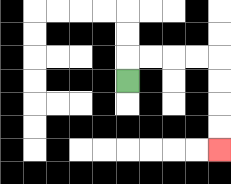{'start': '[5, 3]', 'end': '[9, 6]', 'path_directions': 'U,R,R,R,R,D,D,D,D', 'path_coordinates': '[[5, 3], [5, 2], [6, 2], [7, 2], [8, 2], [9, 2], [9, 3], [9, 4], [9, 5], [9, 6]]'}